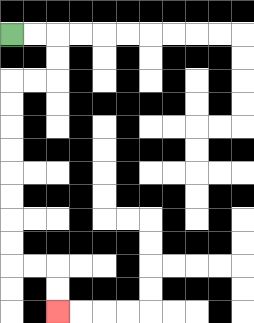{'start': '[0, 1]', 'end': '[2, 13]', 'path_directions': 'R,R,D,D,L,L,D,D,D,D,D,D,D,D,R,R,D,D', 'path_coordinates': '[[0, 1], [1, 1], [2, 1], [2, 2], [2, 3], [1, 3], [0, 3], [0, 4], [0, 5], [0, 6], [0, 7], [0, 8], [0, 9], [0, 10], [0, 11], [1, 11], [2, 11], [2, 12], [2, 13]]'}